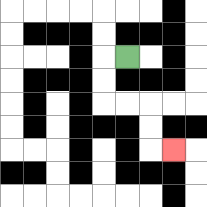{'start': '[5, 2]', 'end': '[7, 6]', 'path_directions': 'L,D,D,R,R,D,D,R', 'path_coordinates': '[[5, 2], [4, 2], [4, 3], [4, 4], [5, 4], [6, 4], [6, 5], [6, 6], [7, 6]]'}